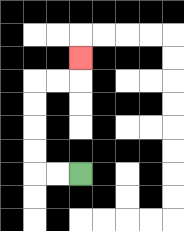{'start': '[3, 7]', 'end': '[3, 2]', 'path_directions': 'L,L,U,U,U,U,R,R,U', 'path_coordinates': '[[3, 7], [2, 7], [1, 7], [1, 6], [1, 5], [1, 4], [1, 3], [2, 3], [3, 3], [3, 2]]'}